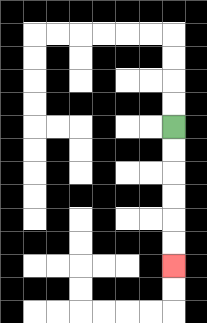{'start': '[7, 5]', 'end': '[7, 11]', 'path_directions': 'D,D,D,D,D,D', 'path_coordinates': '[[7, 5], [7, 6], [7, 7], [7, 8], [7, 9], [7, 10], [7, 11]]'}